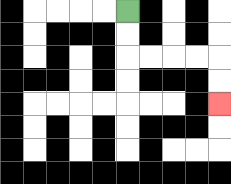{'start': '[5, 0]', 'end': '[9, 4]', 'path_directions': 'D,D,R,R,R,R,D,D', 'path_coordinates': '[[5, 0], [5, 1], [5, 2], [6, 2], [7, 2], [8, 2], [9, 2], [9, 3], [9, 4]]'}